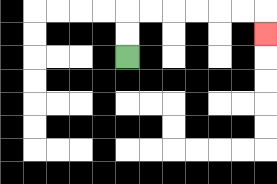{'start': '[5, 2]', 'end': '[11, 1]', 'path_directions': 'U,U,R,R,R,R,R,R,D', 'path_coordinates': '[[5, 2], [5, 1], [5, 0], [6, 0], [7, 0], [8, 0], [9, 0], [10, 0], [11, 0], [11, 1]]'}